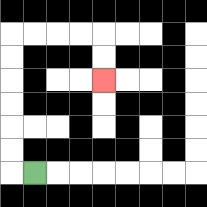{'start': '[1, 7]', 'end': '[4, 3]', 'path_directions': 'L,U,U,U,U,U,U,R,R,R,R,D,D', 'path_coordinates': '[[1, 7], [0, 7], [0, 6], [0, 5], [0, 4], [0, 3], [0, 2], [0, 1], [1, 1], [2, 1], [3, 1], [4, 1], [4, 2], [4, 3]]'}